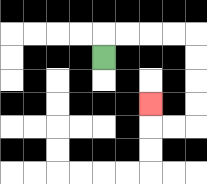{'start': '[4, 2]', 'end': '[6, 4]', 'path_directions': 'U,R,R,R,R,D,D,D,D,L,L,U', 'path_coordinates': '[[4, 2], [4, 1], [5, 1], [6, 1], [7, 1], [8, 1], [8, 2], [8, 3], [8, 4], [8, 5], [7, 5], [6, 5], [6, 4]]'}